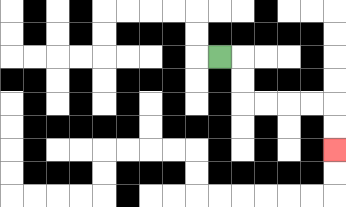{'start': '[9, 2]', 'end': '[14, 6]', 'path_directions': 'R,D,D,R,R,R,R,D,D', 'path_coordinates': '[[9, 2], [10, 2], [10, 3], [10, 4], [11, 4], [12, 4], [13, 4], [14, 4], [14, 5], [14, 6]]'}